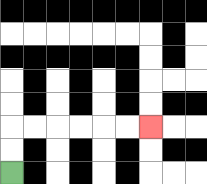{'start': '[0, 7]', 'end': '[6, 5]', 'path_directions': 'U,U,R,R,R,R,R,R', 'path_coordinates': '[[0, 7], [0, 6], [0, 5], [1, 5], [2, 5], [3, 5], [4, 5], [5, 5], [6, 5]]'}